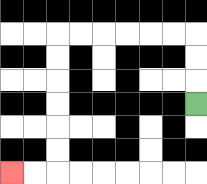{'start': '[8, 4]', 'end': '[0, 7]', 'path_directions': 'U,U,U,L,L,L,L,L,L,D,D,D,D,D,D,L,L', 'path_coordinates': '[[8, 4], [8, 3], [8, 2], [8, 1], [7, 1], [6, 1], [5, 1], [4, 1], [3, 1], [2, 1], [2, 2], [2, 3], [2, 4], [2, 5], [2, 6], [2, 7], [1, 7], [0, 7]]'}